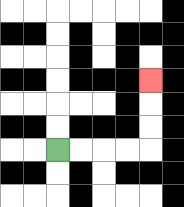{'start': '[2, 6]', 'end': '[6, 3]', 'path_directions': 'R,R,R,R,U,U,U', 'path_coordinates': '[[2, 6], [3, 6], [4, 6], [5, 6], [6, 6], [6, 5], [6, 4], [6, 3]]'}